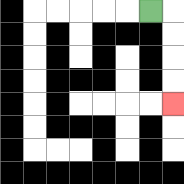{'start': '[6, 0]', 'end': '[7, 4]', 'path_directions': 'R,D,D,D,D', 'path_coordinates': '[[6, 0], [7, 0], [7, 1], [7, 2], [7, 3], [7, 4]]'}